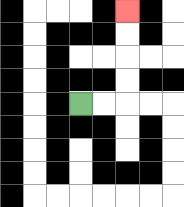{'start': '[3, 4]', 'end': '[5, 0]', 'path_directions': 'R,R,U,U,U,U', 'path_coordinates': '[[3, 4], [4, 4], [5, 4], [5, 3], [5, 2], [5, 1], [5, 0]]'}